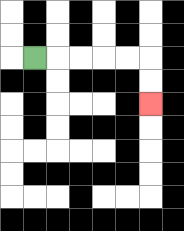{'start': '[1, 2]', 'end': '[6, 4]', 'path_directions': 'R,R,R,R,R,D,D', 'path_coordinates': '[[1, 2], [2, 2], [3, 2], [4, 2], [5, 2], [6, 2], [6, 3], [6, 4]]'}